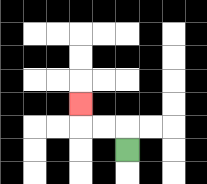{'start': '[5, 6]', 'end': '[3, 4]', 'path_directions': 'U,L,L,U', 'path_coordinates': '[[5, 6], [5, 5], [4, 5], [3, 5], [3, 4]]'}